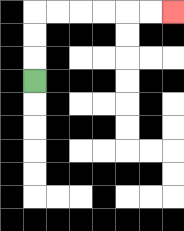{'start': '[1, 3]', 'end': '[7, 0]', 'path_directions': 'U,U,U,R,R,R,R,R,R', 'path_coordinates': '[[1, 3], [1, 2], [1, 1], [1, 0], [2, 0], [3, 0], [4, 0], [5, 0], [6, 0], [7, 0]]'}